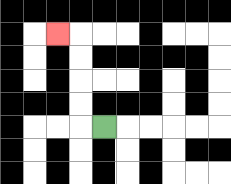{'start': '[4, 5]', 'end': '[2, 1]', 'path_directions': 'L,U,U,U,U,L', 'path_coordinates': '[[4, 5], [3, 5], [3, 4], [3, 3], [3, 2], [3, 1], [2, 1]]'}